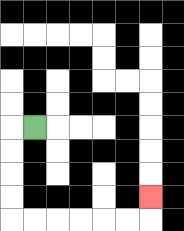{'start': '[1, 5]', 'end': '[6, 8]', 'path_directions': 'L,D,D,D,D,R,R,R,R,R,R,U', 'path_coordinates': '[[1, 5], [0, 5], [0, 6], [0, 7], [0, 8], [0, 9], [1, 9], [2, 9], [3, 9], [4, 9], [5, 9], [6, 9], [6, 8]]'}